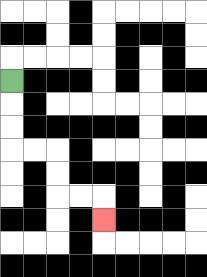{'start': '[0, 3]', 'end': '[4, 9]', 'path_directions': 'D,D,D,R,R,D,D,R,R,D', 'path_coordinates': '[[0, 3], [0, 4], [0, 5], [0, 6], [1, 6], [2, 6], [2, 7], [2, 8], [3, 8], [4, 8], [4, 9]]'}